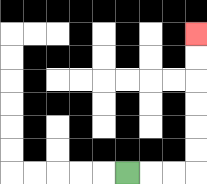{'start': '[5, 7]', 'end': '[8, 1]', 'path_directions': 'R,R,R,U,U,U,U,U,U', 'path_coordinates': '[[5, 7], [6, 7], [7, 7], [8, 7], [8, 6], [8, 5], [8, 4], [8, 3], [8, 2], [8, 1]]'}